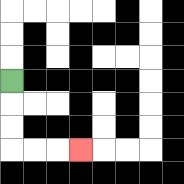{'start': '[0, 3]', 'end': '[3, 6]', 'path_directions': 'D,D,D,R,R,R', 'path_coordinates': '[[0, 3], [0, 4], [0, 5], [0, 6], [1, 6], [2, 6], [3, 6]]'}